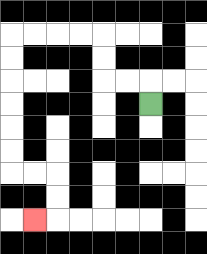{'start': '[6, 4]', 'end': '[1, 9]', 'path_directions': 'U,L,L,U,U,L,L,L,L,D,D,D,D,D,D,R,R,D,D,L', 'path_coordinates': '[[6, 4], [6, 3], [5, 3], [4, 3], [4, 2], [4, 1], [3, 1], [2, 1], [1, 1], [0, 1], [0, 2], [0, 3], [0, 4], [0, 5], [0, 6], [0, 7], [1, 7], [2, 7], [2, 8], [2, 9], [1, 9]]'}